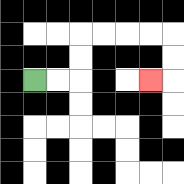{'start': '[1, 3]', 'end': '[6, 3]', 'path_directions': 'R,R,U,U,R,R,R,R,D,D,L', 'path_coordinates': '[[1, 3], [2, 3], [3, 3], [3, 2], [3, 1], [4, 1], [5, 1], [6, 1], [7, 1], [7, 2], [7, 3], [6, 3]]'}